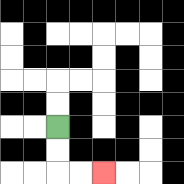{'start': '[2, 5]', 'end': '[4, 7]', 'path_directions': 'D,D,R,R', 'path_coordinates': '[[2, 5], [2, 6], [2, 7], [3, 7], [4, 7]]'}